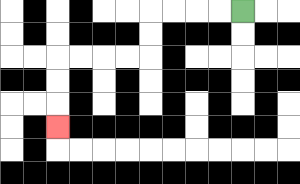{'start': '[10, 0]', 'end': '[2, 5]', 'path_directions': 'L,L,L,L,D,D,L,L,L,L,D,D,D', 'path_coordinates': '[[10, 0], [9, 0], [8, 0], [7, 0], [6, 0], [6, 1], [6, 2], [5, 2], [4, 2], [3, 2], [2, 2], [2, 3], [2, 4], [2, 5]]'}